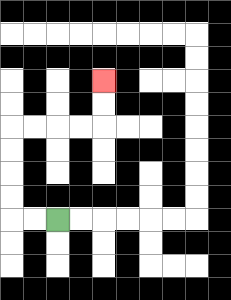{'start': '[2, 9]', 'end': '[4, 3]', 'path_directions': 'L,L,U,U,U,U,R,R,R,R,U,U', 'path_coordinates': '[[2, 9], [1, 9], [0, 9], [0, 8], [0, 7], [0, 6], [0, 5], [1, 5], [2, 5], [3, 5], [4, 5], [4, 4], [4, 3]]'}